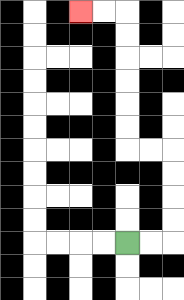{'start': '[5, 10]', 'end': '[3, 0]', 'path_directions': 'R,R,U,U,U,U,L,L,U,U,U,U,U,U,L,L', 'path_coordinates': '[[5, 10], [6, 10], [7, 10], [7, 9], [7, 8], [7, 7], [7, 6], [6, 6], [5, 6], [5, 5], [5, 4], [5, 3], [5, 2], [5, 1], [5, 0], [4, 0], [3, 0]]'}